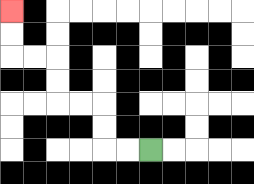{'start': '[6, 6]', 'end': '[0, 0]', 'path_directions': 'L,L,U,U,L,L,U,U,L,L,U,U', 'path_coordinates': '[[6, 6], [5, 6], [4, 6], [4, 5], [4, 4], [3, 4], [2, 4], [2, 3], [2, 2], [1, 2], [0, 2], [0, 1], [0, 0]]'}